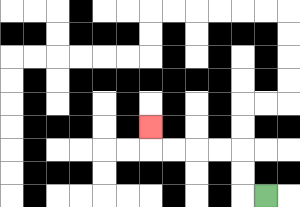{'start': '[11, 8]', 'end': '[6, 5]', 'path_directions': 'L,U,U,L,L,L,L,U', 'path_coordinates': '[[11, 8], [10, 8], [10, 7], [10, 6], [9, 6], [8, 6], [7, 6], [6, 6], [6, 5]]'}